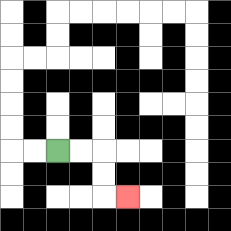{'start': '[2, 6]', 'end': '[5, 8]', 'path_directions': 'R,R,D,D,R', 'path_coordinates': '[[2, 6], [3, 6], [4, 6], [4, 7], [4, 8], [5, 8]]'}